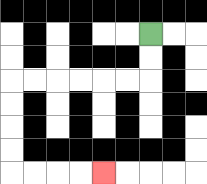{'start': '[6, 1]', 'end': '[4, 7]', 'path_directions': 'D,D,L,L,L,L,L,L,D,D,D,D,R,R,R,R', 'path_coordinates': '[[6, 1], [6, 2], [6, 3], [5, 3], [4, 3], [3, 3], [2, 3], [1, 3], [0, 3], [0, 4], [0, 5], [0, 6], [0, 7], [1, 7], [2, 7], [3, 7], [4, 7]]'}